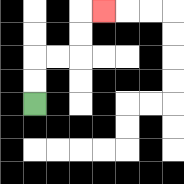{'start': '[1, 4]', 'end': '[4, 0]', 'path_directions': 'U,U,R,R,U,U,R', 'path_coordinates': '[[1, 4], [1, 3], [1, 2], [2, 2], [3, 2], [3, 1], [3, 0], [4, 0]]'}